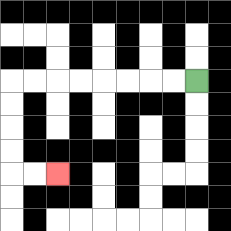{'start': '[8, 3]', 'end': '[2, 7]', 'path_directions': 'L,L,L,L,L,L,L,L,D,D,D,D,R,R', 'path_coordinates': '[[8, 3], [7, 3], [6, 3], [5, 3], [4, 3], [3, 3], [2, 3], [1, 3], [0, 3], [0, 4], [0, 5], [0, 6], [0, 7], [1, 7], [2, 7]]'}